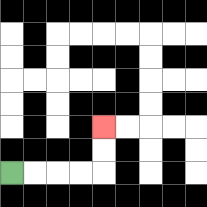{'start': '[0, 7]', 'end': '[4, 5]', 'path_directions': 'R,R,R,R,U,U', 'path_coordinates': '[[0, 7], [1, 7], [2, 7], [3, 7], [4, 7], [4, 6], [4, 5]]'}